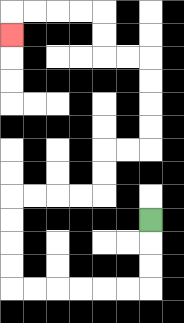{'start': '[6, 9]', 'end': '[0, 1]', 'path_directions': 'D,D,D,L,L,L,L,L,L,U,U,U,U,R,R,R,R,U,U,R,R,U,U,U,U,L,L,U,U,L,L,L,L,D', 'path_coordinates': '[[6, 9], [6, 10], [6, 11], [6, 12], [5, 12], [4, 12], [3, 12], [2, 12], [1, 12], [0, 12], [0, 11], [0, 10], [0, 9], [0, 8], [1, 8], [2, 8], [3, 8], [4, 8], [4, 7], [4, 6], [5, 6], [6, 6], [6, 5], [6, 4], [6, 3], [6, 2], [5, 2], [4, 2], [4, 1], [4, 0], [3, 0], [2, 0], [1, 0], [0, 0], [0, 1]]'}